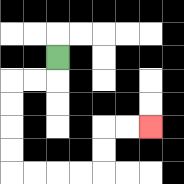{'start': '[2, 2]', 'end': '[6, 5]', 'path_directions': 'D,L,L,D,D,D,D,R,R,R,R,U,U,R,R', 'path_coordinates': '[[2, 2], [2, 3], [1, 3], [0, 3], [0, 4], [0, 5], [0, 6], [0, 7], [1, 7], [2, 7], [3, 7], [4, 7], [4, 6], [4, 5], [5, 5], [6, 5]]'}